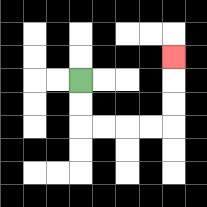{'start': '[3, 3]', 'end': '[7, 2]', 'path_directions': 'D,D,R,R,R,R,U,U,U', 'path_coordinates': '[[3, 3], [3, 4], [3, 5], [4, 5], [5, 5], [6, 5], [7, 5], [7, 4], [7, 3], [7, 2]]'}